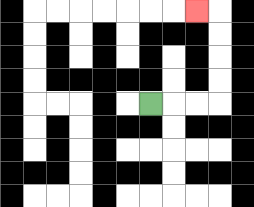{'start': '[6, 4]', 'end': '[8, 0]', 'path_directions': 'R,R,R,U,U,U,U,L', 'path_coordinates': '[[6, 4], [7, 4], [8, 4], [9, 4], [9, 3], [9, 2], [9, 1], [9, 0], [8, 0]]'}